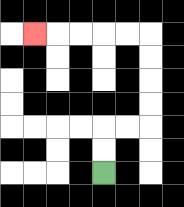{'start': '[4, 7]', 'end': '[1, 1]', 'path_directions': 'U,U,R,R,U,U,U,U,L,L,L,L,L', 'path_coordinates': '[[4, 7], [4, 6], [4, 5], [5, 5], [6, 5], [6, 4], [6, 3], [6, 2], [6, 1], [5, 1], [4, 1], [3, 1], [2, 1], [1, 1]]'}